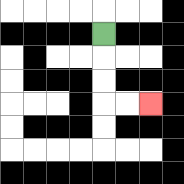{'start': '[4, 1]', 'end': '[6, 4]', 'path_directions': 'D,D,D,R,R', 'path_coordinates': '[[4, 1], [4, 2], [4, 3], [4, 4], [5, 4], [6, 4]]'}